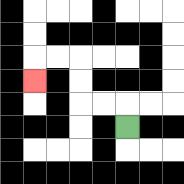{'start': '[5, 5]', 'end': '[1, 3]', 'path_directions': 'U,L,L,U,U,L,L,D', 'path_coordinates': '[[5, 5], [5, 4], [4, 4], [3, 4], [3, 3], [3, 2], [2, 2], [1, 2], [1, 3]]'}